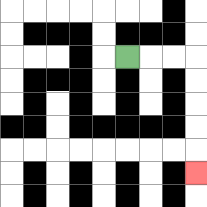{'start': '[5, 2]', 'end': '[8, 7]', 'path_directions': 'R,R,R,D,D,D,D,D', 'path_coordinates': '[[5, 2], [6, 2], [7, 2], [8, 2], [8, 3], [8, 4], [8, 5], [8, 6], [8, 7]]'}